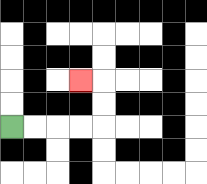{'start': '[0, 5]', 'end': '[3, 3]', 'path_directions': 'R,R,R,R,U,U,L', 'path_coordinates': '[[0, 5], [1, 5], [2, 5], [3, 5], [4, 5], [4, 4], [4, 3], [3, 3]]'}